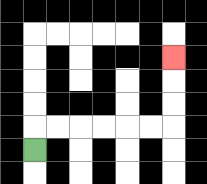{'start': '[1, 6]', 'end': '[7, 2]', 'path_directions': 'U,R,R,R,R,R,R,U,U,U', 'path_coordinates': '[[1, 6], [1, 5], [2, 5], [3, 5], [4, 5], [5, 5], [6, 5], [7, 5], [7, 4], [7, 3], [7, 2]]'}